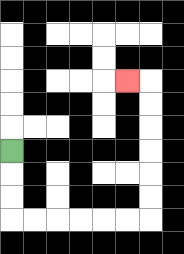{'start': '[0, 6]', 'end': '[5, 3]', 'path_directions': 'D,D,D,R,R,R,R,R,R,U,U,U,U,U,U,L', 'path_coordinates': '[[0, 6], [0, 7], [0, 8], [0, 9], [1, 9], [2, 9], [3, 9], [4, 9], [5, 9], [6, 9], [6, 8], [6, 7], [6, 6], [6, 5], [6, 4], [6, 3], [5, 3]]'}